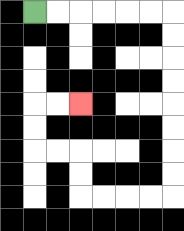{'start': '[1, 0]', 'end': '[3, 4]', 'path_directions': 'R,R,R,R,R,R,D,D,D,D,D,D,D,D,L,L,L,L,U,U,L,L,U,U,R,R', 'path_coordinates': '[[1, 0], [2, 0], [3, 0], [4, 0], [5, 0], [6, 0], [7, 0], [7, 1], [7, 2], [7, 3], [7, 4], [7, 5], [7, 6], [7, 7], [7, 8], [6, 8], [5, 8], [4, 8], [3, 8], [3, 7], [3, 6], [2, 6], [1, 6], [1, 5], [1, 4], [2, 4], [3, 4]]'}